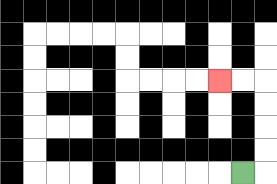{'start': '[10, 7]', 'end': '[9, 3]', 'path_directions': 'R,U,U,U,U,L,L', 'path_coordinates': '[[10, 7], [11, 7], [11, 6], [11, 5], [11, 4], [11, 3], [10, 3], [9, 3]]'}